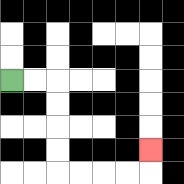{'start': '[0, 3]', 'end': '[6, 6]', 'path_directions': 'R,R,D,D,D,D,R,R,R,R,U', 'path_coordinates': '[[0, 3], [1, 3], [2, 3], [2, 4], [2, 5], [2, 6], [2, 7], [3, 7], [4, 7], [5, 7], [6, 7], [6, 6]]'}